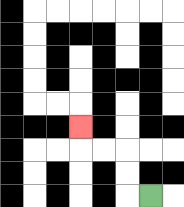{'start': '[6, 8]', 'end': '[3, 5]', 'path_directions': 'L,U,U,L,L,U', 'path_coordinates': '[[6, 8], [5, 8], [5, 7], [5, 6], [4, 6], [3, 6], [3, 5]]'}